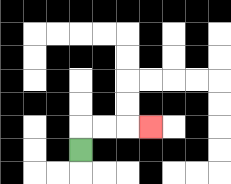{'start': '[3, 6]', 'end': '[6, 5]', 'path_directions': 'U,R,R,R', 'path_coordinates': '[[3, 6], [3, 5], [4, 5], [5, 5], [6, 5]]'}